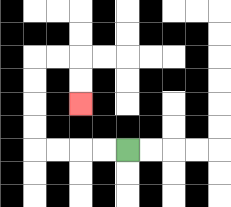{'start': '[5, 6]', 'end': '[3, 4]', 'path_directions': 'L,L,L,L,U,U,U,U,R,R,D,D', 'path_coordinates': '[[5, 6], [4, 6], [3, 6], [2, 6], [1, 6], [1, 5], [1, 4], [1, 3], [1, 2], [2, 2], [3, 2], [3, 3], [3, 4]]'}